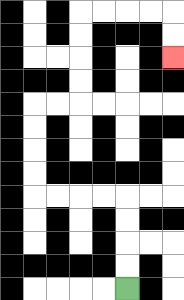{'start': '[5, 12]', 'end': '[7, 2]', 'path_directions': 'U,U,U,U,L,L,L,L,U,U,U,U,R,R,U,U,U,U,R,R,R,R,D,D', 'path_coordinates': '[[5, 12], [5, 11], [5, 10], [5, 9], [5, 8], [4, 8], [3, 8], [2, 8], [1, 8], [1, 7], [1, 6], [1, 5], [1, 4], [2, 4], [3, 4], [3, 3], [3, 2], [3, 1], [3, 0], [4, 0], [5, 0], [6, 0], [7, 0], [7, 1], [7, 2]]'}